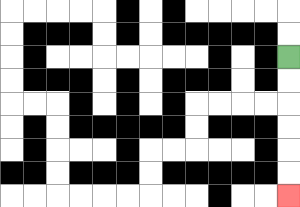{'start': '[12, 2]', 'end': '[12, 8]', 'path_directions': 'D,D,D,D,D,D', 'path_coordinates': '[[12, 2], [12, 3], [12, 4], [12, 5], [12, 6], [12, 7], [12, 8]]'}